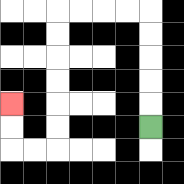{'start': '[6, 5]', 'end': '[0, 4]', 'path_directions': 'U,U,U,U,U,L,L,L,L,D,D,D,D,D,D,L,L,U,U', 'path_coordinates': '[[6, 5], [6, 4], [6, 3], [6, 2], [6, 1], [6, 0], [5, 0], [4, 0], [3, 0], [2, 0], [2, 1], [2, 2], [2, 3], [2, 4], [2, 5], [2, 6], [1, 6], [0, 6], [0, 5], [0, 4]]'}